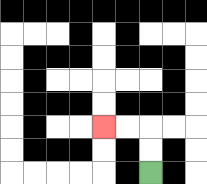{'start': '[6, 7]', 'end': '[4, 5]', 'path_directions': 'U,U,L,L', 'path_coordinates': '[[6, 7], [6, 6], [6, 5], [5, 5], [4, 5]]'}